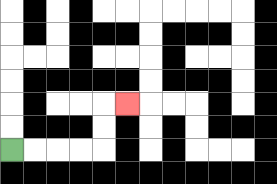{'start': '[0, 6]', 'end': '[5, 4]', 'path_directions': 'R,R,R,R,U,U,R', 'path_coordinates': '[[0, 6], [1, 6], [2, 6], [3, 6], [4, 6], [4, 5], [4, 4], [5, 4]]'}